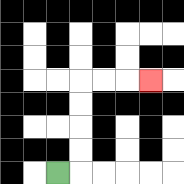{'start': '[2, 7]', 'end': '[6, 3]', 'path_directions': 'R,U,U,U,U,R,R,R', 'path_coordinates': '[[2, 7], [3, 7], [3, 6], [3, 5], [3, 4], [3, 3], [4, 3], [5, 3], [6, 3]]'}